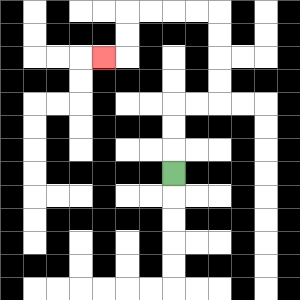{'start': '[7, 7]', 'end': '[4, 2]', 'path_directions': 'U,U,U,R,R,U,U,U,U,L,L,L,L,D,D,L', 'path_coordinates': '[[7, 7], [7, 6], [7, 5], [7, 4], [8, 4], [9, 4], [9, 3], [9, 2], [9, 1], [9, 0], [8, 0], [7, 0], [6, 0], [5, 0], [5, 1], [5, 2], [4, 2]]'}